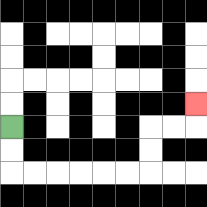{'start': '[0, 5]', 'end': '[8, 4]', 'path_directions': 'D,D,R,R,R,R,R,R,U,U,R,R,U', 'path_coordinates': '[[0, 5], [0, 6], [0, 7], [1, 7], [2, 7], [3, 7], [4, 7], [5, 7], [6, 7], [6, 6], [6, 5], [7, 5], [8, 5], [8, 4]]'}